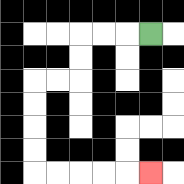{'start': '[6, 1]', 'end': '[6, 7]', 'path_directions': 'L,L,L,D,D,L,L,D,D,D,D,R,R,R,R,R', 'path_coordinates': '[[6, 1], [5, 1], [4, 1], [3, 1], [3, 2], [3, 3], [2, 3], [1, 3], [1, 4], [1, 5], [1, 6], [1, 7], [2, 7], [3, 7], [4, 7], [5, 7], [6, 7]]'}